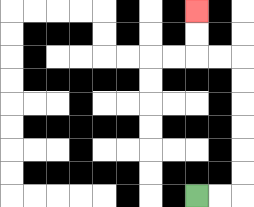{'start': '[8, 8]', 'end': '[8, 0]', 'path_directions': 'R,R,U,U,U,U,U,U,L,L,U,U', 'path_coordinates': '[[8, 8], [9, 8], [10, 8], [10, 7], [10, 6], [10, 5], [10, 4], [10, 3], [10, 2], [9, 2], [8, 2], [8, 1], [8, 0]]'}